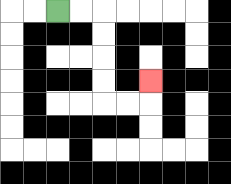{'start': '[2, 0]', 'end': '[6, 3]', 'path_directions': 'R,R,D,D,D,D,R,R,U', 'path_coordinates': '[[2, 0], [3, 0], [4, 0], [4, 1], [4, 2], [4, 3], [4, 4], [5, 4], [6, 4], [6, 3]]'}